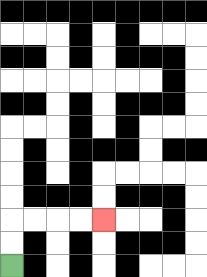{'start': '[0, 11]', 'end': '[4, 9]', 'path_directions': 'U,U,R,R,R,R', 'path_coordinates': '[[0, 11], [0, 10], [0, 9], [1, 9], [2, 9], [3, 9], [4, 9]]'}